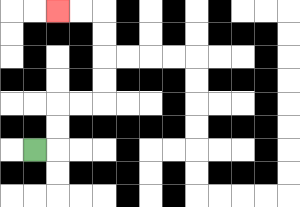{'start': '[1, 6]', 'end': '[2, 0]', 'path_directions': 'R,U,U,R,R,U,U,U,U,L,L', 'path_coordinates': '[[1, 6], [2, 6], [2, 5], [2, 4], [3, 4], [4, 4], [4, 3], [4, 2], [4, 1], [4, 0], [3, 0], [2, 0]]'}